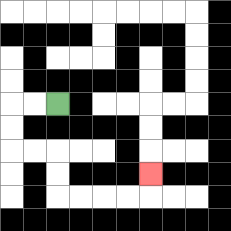{'start': '[2, 4]', 'end': '[6, 7]', 'path_directions': 'L,L,D,D,R,R,D,D,R,R,R,R,U', 'path_coordinates': '[[2, 4], [1, 4], [0, 4], [0, 5], [0, 6], [1, 6], [2, 6], [2, 7], [2, 8], [3, 8], [4, 8], [5, 8], [6, 8], [6, 7]]'}